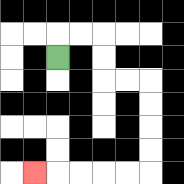{'start': '[2, 2]', 'end': '[1, 7]', 'path_directions': 'U,R,R,D,D,R,R,D,D,D,D,L,L,L,L,L', 'path_coordinates': '[[2, 2], [2, 1], [3, 1], [4, 1], [4, 2], [4, 3], [5, 3], [6, 3], [6, 4], [6, 5], [6, 6], [6, 7], [5, 7], [4, 7], [3, 7], [2, 7], [1, 7]]'}